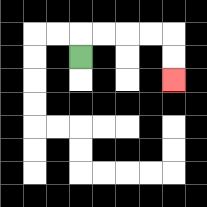{'start': '[3, 2]', 'end': '[7, 3]', 'path_directions': 'U,R,R,R,R,D,D', 'path_coordinates': '[[3, 2], [3, 1], [4, 1], [5, 1], [6, 1], [7, 1], [7, 2], [7, 3]]'}